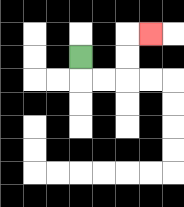{'start': '[3, 2]', 'end': '[6, 1]', 'path_directions': 'D,R,R,U,U,R', 'path_coordinates': '[[3, 2], [3, 3], [4, 3], [5, 3], [5, 2], [5, 1], [6, 1]]'}